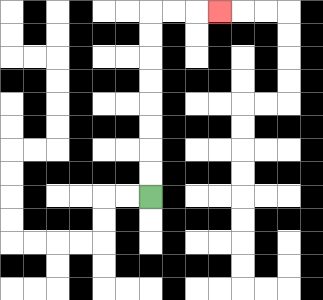{'start': '[6, 8]', 'end': '[9, 0]', 'path_directions': 'U,U,U,U,U,U,U,U,R,R,R', 'path_coordinates': '[[6, 8], [6, 7], [6, 6], [6, 5], [6, 4], [6, 3], [6, 2], [6, 1], [6, 0], [7, 0], [8, 0], [9, 0]]'}